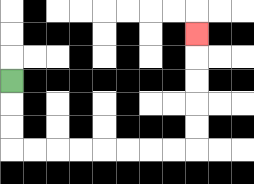{'start': '[0, 3]', 'end': '[8, 1]', 'path_directions': 'D,D,D,R,R,R,R,R,R,R,R,U,U,U,U,U', 'path_coordinates': '[[0, 3], [0, 4], [0, 5], [0, 6], [1, 6], [2, 6], [3, 6], [4, 6], [5, 6], [6, 6], [7, 6], [8, 6], [8, 5], [8, 4], [8, 3], [8, 2], [8, 1]]'}